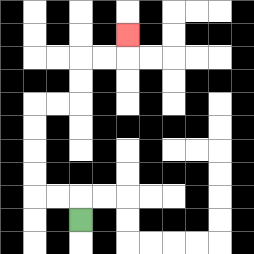{'start': '[3, 9]', 'end': '[5, 1]', 'path_directions': 'U,L,L,U,U,U,U,R,R,U,U,R,R,U', 'path_coordinates': '[[3, 9], [3, 8], [2, 8], [1, 8], [1, 7], [1, 6], [1, 5], [1, 4], [2, 4], [3, 4], [3, 3], [3, 2], [4, 2], [5, 2], [5, 1]]'}